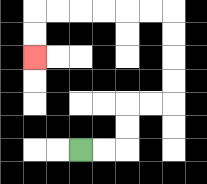{'start': '[3, 6]', 'end': '[1, 2]', 'path_directions': 'R,R,U,U,R,R,U,U,U,U,L,L,L,L,L,L,D,D', 'path_coordinates': '[[3, 6], [4, 6], [5, 6], [5, 5], [5, 4], [6, 4], [7, 4], [7, 3], [7, 2], [7, 1], [7, 0], [6, 0], [5, 0], [4, 0], [3, 0], [2, 0], [1, 0], [1, 1], [1, 2]]'}